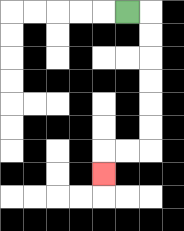{'start': '[5, 0]', 'end': '[4, 7]', 'path_directions': 'R,D,D,D,D,D,D,L,L,D', 'path_coordinates': '[[5, 0], [6, 0], [6, 1], [6, 2], [6, 3], [6, 4], [6, 5], [6, 6], [5, 6], [4, 6], [4, 7]]'}